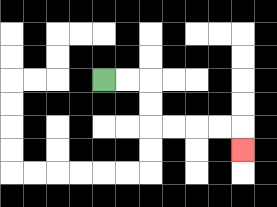{'start': '[4, 3]', 'end': '[10, 6]', 'path_directions': 'R,R,D,D,R,R,R,R,D', 'path_coordinates': '[[4, 3], [5, 3], [6, 3], [6, 4], [6, 5], [7, 5], [8, 5], [9, 5], [10, 5], [10, 6]]'}